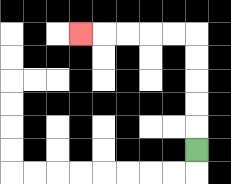{'start': '[8, 6]', 'end': '[3, 1]', 'path_directions': 'U,U,U,U,U,L,L,L,L,L', 'path_coordinates': '[[8, 6], [8, 5], [8, 4], [8, 3], [8, 2], [8, 1], [7, 1], [6, 1], [5, 1], [4, 1], [3, 1]]'}